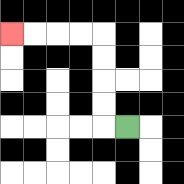{'start': '[5, 5]', 'end': '[0, 1]', 'path_directions': 'L,U,U,U,U,L,L,L,L', 'path_coordinates': '[[5, 5], [4, 5], [4, 4], [4, 3], [4, 2], [4, 1], [3, 1], [2, 1], [1, 1], [0, 1]]'}